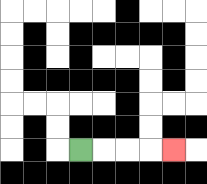{'start': '[3, 6]', 'end': '[7, 6]', 'path_directions': 'R,R,R,R', 'path_coordinates': '[[3, 6], [4, 6], [5, 6], [6, 6], [7, 6]]'}